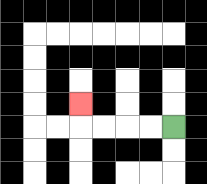{'start': '[7, 5]', 'end': '[3, 4]', 'path_directions': 'L,L,L,L,U', 'path_coordinates': '[[7, 5], [6, 5], [5, 5], [4, 5], [3, 5], [3, 4]]'}